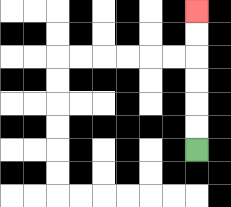{'start': '[8, 6]', 'end': '[8, 0]', 'path_directions': 'U,U,U,U,U,U', 'path_coordinates': '[[8, 6], [8, 5], [8, 4], [8, 3], [8, 2], [8, 1], [8, 0]]'}